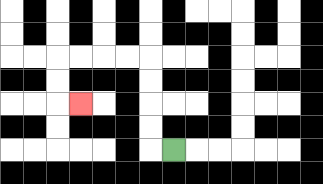{'start': '[7, 6]', 'end': '[3, 4]', 'path_directions': 'L,U,U,U,U,L,L,L,L,D,D,R', 'path_coordinates': '[[7, 6], [6, 6], [6, 5], [6, 4], [6, 3], [6, 2], [5, 2], [4, 2], [3, 2], [2, 2], [2, 3], [2, 4], [3, 4]]'}